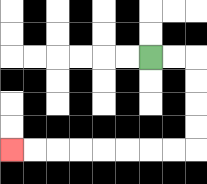{'start': '[6, 2]', 'end': '[0, 6]', 'path_directions': 'R,R,D,D,D,D,L,L,L,L,L,L,L,L', 'path_coordinates': '[[6, 2], [7, 2], [8, 2], [8, 3], [8, 4], [8, 5], [8, 6], [7, 6], [6, 6], [5, 6], [4, 6], [3, 6], [2, 6], [1, 6], [0, 6]]'}